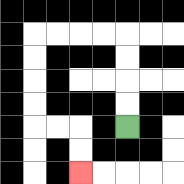{'start': '[5, 5]', 'end': '[3, 7]', 'path_directions': 'U,U,U,U,L,L,L,L,D,D,D,D,R,R,D,D', 'path_coordinates': '[[5, 5], [5, 4], [5, 3], [5, 2], [5, 1], [4, 1], [3, 1], [2, 1], [1, 1], [1, 2], [1, 3], [1, 4], [1, 5], [2, 5], [3, 5], [3, 6], [3, 7]]'}